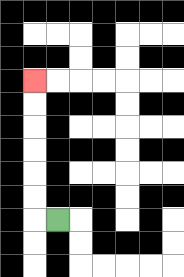{'start': '[2, 9]', 'end': '[1, 3]', 'path_directions': 'L,U,U,U,U,U,U', 'path_coordinates': '[[2, 9], [1, 9], [1, 8], [1, 7], [1, 6], [1, 5], [1, 4], [1, 3]]'}